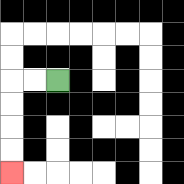{'start': '[2, 3]', 'end': '[0, 7]', 'path_directions': 'L,L,D,D,D,D', 'path_coordinates': '[[2, 3], [1, 3], [0, 3], [0, 4], [0, 5], [0, 6], [0, 7]]'}